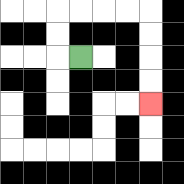{'start': '[3, 2]', 'end': '[6, 4]', 'path_directions': 'L,U,U,R,R,R,R,D,D,D,D', 'path_coordinates': '[[3, 2], [2, 2], [2, 1], [2, 0], [3, 0], [4, 0], [5, 0], [6, 0], [6, 1], [6, 2], [6, 3], [6, 4]]'}